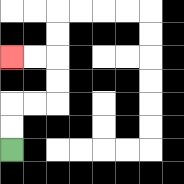{'start': '[0, 6]', 'end': '[0, 2]', 'path_directions': 'U,U,R,R,U,U,L,L', 'path_coordinates': '[[0, 6], [0, 5], [0, 4], [1, 4], [2, 4], [2, 3], [2, 2], [1, 2], [0, 2]]'}